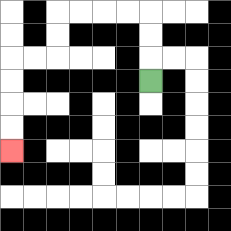{'start': '[6, 3]', 'end': '[0, 6]', 'path_directions': 'U,U,U,L,L,L,L,D,D,L,L,D,D,D,D', 'path_coordinates': '[[6, 3], [6, 2], [6, 1], [6, 0], [5, 0], [4, 0], [3, 0], [2, 0], [2, 1], [2, 2], [1, 2], [0, 2], [0, 3], [0, 4], [0, 5], [0, 6]]'}